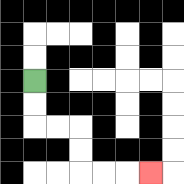{'start': '[1, 3]', 'end': '[6, 7]', 'path_directions': 'D,D,R,R,D,D,R,R,R', 'path_coordinates': '[[1, 3], [1, 4], [1, 5], [2, 5], [3, 5], [3, 6], [3, 7], [4, 7], [5, 7], [6, 7]]'}